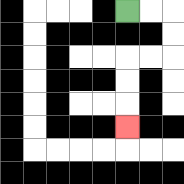{'start': '[5, 0]', 'end': '[5, 5]', 'path_directions': 'R,R,D,D,L,L,D,D,D', 'path_coordinates': '[[5, 0], [6, 0], [7, 0], [7, 1], [7, 2], [6, 2], [5, 2], [5, 3], [5, 4], [5, 5]]'}